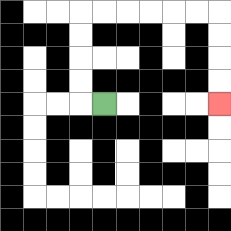{'start': '[4, 4]', 'end': '[9, 4]', 'path_directions': 'L,U,U,U,U,R,R,R,R,R,R,D,D,D,D', 'path_coordinates': '[[4, 4], [3, 4], [3, 3], [3, 2], [3, 1], [3, 0], [4, 0], [5, 0], [6, 0], [7, 0], [8, 0], [9, 0], [9, 1], [9, 2], [9, 3], [9, 4]]'}